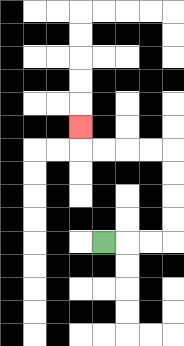{'start': '[4, 10]', 'end': '[3, 5]', 'path_directions': 'R,R,R,U,U,U,U,L,L,L,L,U', 'path_coordinates': '[[4, 10], [5, 10], [6, 10], [7, 10], [7, 9], [7, 8], [7, 7], [7, 6], [6, 6], [5, 6], [4, 6], [3, 6], [3, 5]]'}